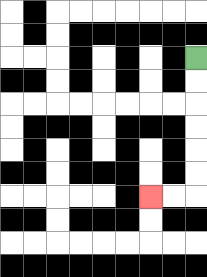{'start': '[8, 2]', 'end': '[6, 8]', 'path_directions': 'D,D,D,D,D,D,L,L', 'path_coordinates': '[[8, 2], [8, 3], [8, 4], [8, 5], [8, 6], [8, 7], [8, 8], [7, 8], [6, 8]]'}